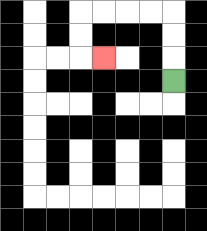{'start': '[7, 3]', 'end': '[4, 2]', 'path_directions': 'U,U,U,L,L,L,L,D,D,R', 'path_coordinates': '[[7, 3], [7, 2], [7, 1], [7, 0], [6, 0], [5, 0], [4, 0], [3, 0], [3, 1], [3, 2], [4, 2]]'}